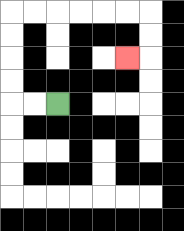{'start': '[2, 4]', 'end': '[5, 2]', 'path_directions': 'L,L,U,U,U,U,R,R,R,R,R,R,D,D,L', 'path_coordinates': '[[2, 4], [1, 4], [0, 4], [0, 3], [0, 2], [0, 1], [0, 0], [1, 0], [2, 0], [3, 0], [4, 0], [5, 0], [6, 0], [6, 1], [6, 2], [5, 2]]'}